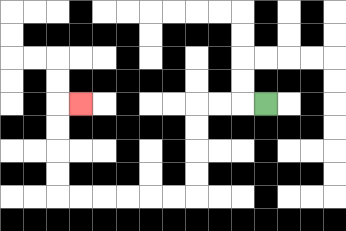{'start': '[11, 4]', 'end': '[3, 4]', 'path_directions': 'L,L,L,D,D,D,D,L,L,L,L,L,L,U,U,U,U,R', 'path_coordinates': '[[11, 4], [10, 4], [9, 4], [8, 4], [8, 5], [8, 6], [8, 7], [8, 8], [7, 8], [6, 8], [5, 8], [4, 8], [3, 8], [2, 8], [2, 7], [2, 6], [2, 5], [2, 4], [3, 4]]'}